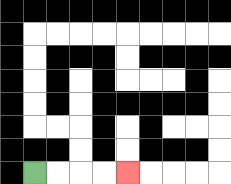{'start': '[1, 7]', 'end': '[5, 7]', 'path_directions': 'R,R,R,R', 'path_coordinates': '[[1, 7], [2, 7], [3, 7], [4, 7], [5, 7]]'}